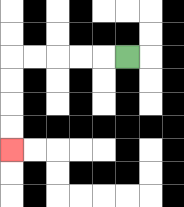{'start': '[5, 2]', 'end': '[0, 6]', 'path_directions': 'L,L,L,L,L,D,D,D,D', 'path_coordinates': '[[5, 2], [4, 2], [3, 2], [2, 2], [1, 2], [0, 2], [0, 3], [0, 4], [0, 5], [0, 6]]'}